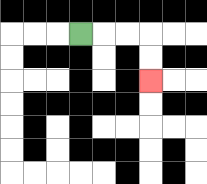{'start': '[3, 1]', 'end': '[6, 3]', 'path_directions': 'R,R,R,D,D', 'path_coordinates': '[[3, 1], [4, 1], [5, 1], [6, 1], [6, 2], [6, 3]]'}